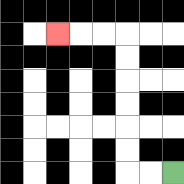{'start': '[7, 7]', 'end': '[2, 1]', 'path_directions': 'L,L,U,U,U,U,U,U,L,L,L', 'path_coordinates': '[[7, 7], [6, 7], [5, 7], [5, 6], [5, 5], [5, 4], [5, 3], [5, 2], [5, 1], [4, 1], [3, 1], [2, 1]]'}